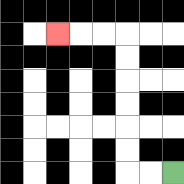{'start': '[7, 7]', 'end': '[2, 1]', 'path_directions': 'L,L,U,U,U,U,U,U,L,L,L', 'path_coordinates': '[[7, 7], [6, 7], [5, 7], [5, 6], [5, 5], [5, 4], [5, 3], [5, 2], [5, 1], [4, 1], [3, 1], [2, 1]]'}